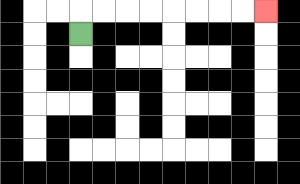{'start': '[3, 1]', 'end': '[11, 0]', 'path_directions': 'U,R,R,R,R,R,R,R,R', 'path_coordinates': '[[3, 1], [3, 0], [4, 0], [5, 0], [6, 0], [7, 0], [8, 0], [9, 0], [10, 0], [11, 0]]'}